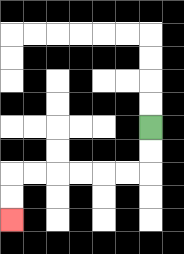{'start': '[6, 5]', 'end': '[0, 9]', 'path_directions': 'D,D,L,L,L,L,L,L,D,D', 'path_coordinates': '[[6, 5], [6, 6], [6, 7], [5, 7], [4, 7], [3, 7], [2, 7], [1, 7], [0, 7], [0, 8], [0, 9]]'}